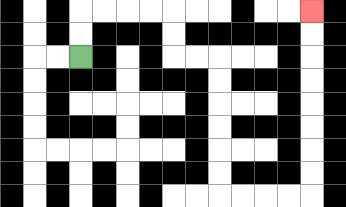{'start': '[3, 2]', 'end': '[13, 0]', 'path_directions': 'U,U,R,R,R,R,D,D,R,R,D,D,D,D,D,D,R,R,R,R,U,U,U,U,U,U,U,U', 'path_coordinates': '[[3, 2], [3, 1], [3, 0], [4, 0], [5, 0], [6, 0], [7, 0], [7, 1], [7, 2], [8, 2], [9, 2], [9, 3], [9, 4], [9, 5], [9, 6], [9, 7], [9, 8], [10, 8], [11, 8], [12, 8], [13, 8], [13, 7], [13, 6], [13, 5], [13, 4], [13, 3], [13, 2], [13, 1], [13, 0]]'}